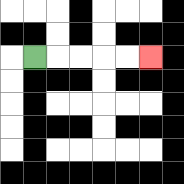{'start': '[1, 2]', 'end': '[6, 2]', 'path_directions': 'R,R,R,R,R', 'path_coordinates': '[[1, 2], [2, 2], [3, 2], [4, 2], [5, 2], [6, 2]]'}